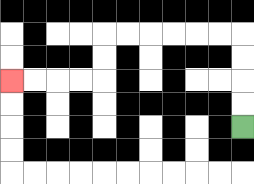{'start': '[10, 5]', 'end': '[0, 3]', 'path_directions': 'U,U,U,U,L,L,L,L,L,L,D,D,L,L,L,L', 'path_coordinates': '[[10, 5], [10, 4], [10, 3], [10, 2], [10, 1], [9, 1], [8, 1], [7, 1], [6, 1], [5, 1], [4, 1], [4, 2], [4, 3], [3, 3], [2, 3], [1, 3], [0, 3]]'}